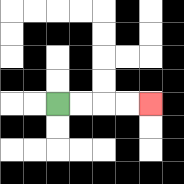{'start': '[2, 4]', 'end': '[6, 4]', 'path_directions': 'R,R,R,R', 'path_coordinates': '[[2, 4], [3, 4], [4, 4], [5, 4], [6, 4]]'}